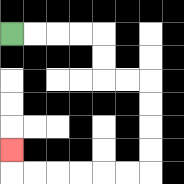{'start': '[0, 1]', 'end': '[0, 6]', 'path_directions': 'R,R,R,R,D,D,R,R,D,D,D,D,L,L,L,L,L,L,U', 'path_coordinates': '[[0, 1], [1, 1], [2, 1], [3, 1], [4, 1], [4, 2], [4, 3], [5, 3], [6, 3], [6, 4], [6, 5], [6, 6], [6, 7], [5, 7], [4, 7], [3, 7], [2, 7], [1, 7], [0, 7], [0, 6]]'}